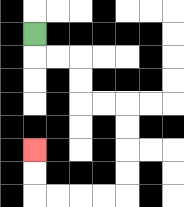{'start': '[1, 1]', 'end': '[1, 6]', 'path_directions': 'D,R,R,D,D,R,R,D,D,D,D,L,L,L,L,U,U', 'path_coordinates': '[[1, 1], [1, 2], [2, 2], [3, 2], [3, 3], [3, 4], [4, 4], [5, 4], [5, 5], [5, 6], [5, 7], [5, 8], [4, 8], [3, 8], [2, 8], [1, 8], [1, 7], [1, 6]]'}